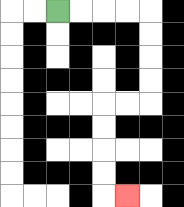{'start': '[2, 0]', 'end': '[5, 8]', 'path_directions': 'R,R,R,R,D,D,D,D,L,L,D,D,D,D,R', 'path_coordinates': '[[2, 0], [3, 0], [4, 0], [5, 0], [6, 0], [6, 1], [6, 2], [6, 3], [6, 4], [5, 4], [4, 4], [4, 5], [4, 6], [4, 7], [4, 8], [5, 8]]'}